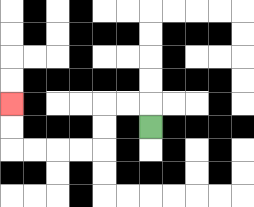{'start': '[6, 5]', 'end': '[0, 4]', 'path_directions': 'U,L,L,D,D,L,L,L,L,U,U', 'path_coordinates': '[[6, 5], [6, 4], [5, 4], [4, 4], [4, 5], [4, 6], [3, 6], [2, 6], [1, 6], [0, 6], [0, 5], [0, 4]]'}